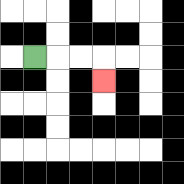{'start': '[1, 2]', 'end': '[4, 3]', 'path_directions': 'R,R,R,D', 'path_coordinates': '[[1, 2], [2, 2], [3, 2], [4, 2], [4, 3]]'}